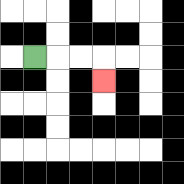{'start': '[1, 2]', 'end': '[4, 3]', 'path_directions': 'R,R,R,D', 'path_coordinates': '[[1, 2], [2, 2], [3, 2], [4, 2], [4, 3]]'}